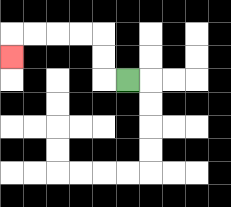{'start': '[5, 3]', 'end': '[0, 2]', 'path_directions': 'L,U,U,L,L,L,L,D', 'path_coordinates': '[[5, 3], [4, 3], [4, 2], [4, 1], [3, 1], [2, 1], [1, 1], [0, 1], [0, 2]]'}